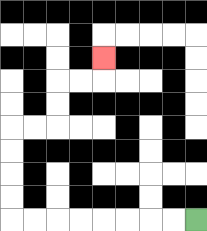{'start': '[8, 9]', 'end': '[4, 2]', 'path_directions': 'L,L,L,L,L,L,L,L,U,U,U,U,R,R,U,U,R,R,U', 'path_coordinates': '[[8, 9], [7, 9], [6, 9], [5, 9], [4, 9], [3, 9], [2, 9], [1, 9], [0, 9], [0, 8], [0, 7], [0, 6], [0, 5], [1, 5], [2, 5], [2, 4], [2, 3], [3, 3], [4, 3], [4, 2]]'}